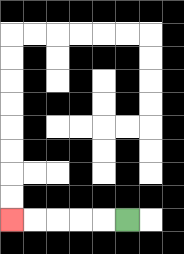{'start': '[5, 9]', 'end': '[0, 9]', 'path_directions': 'L,L,L,L,L', 'path_coordinates': '[[5, 9], [4, 9], [3, 9], [2, 9], [1, 9], [0, 9]]'}